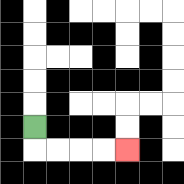{'start': '[1, 5]', 'end': '[5, 6]', 'path_directions': 'D,R,R,R,R', 'path_coordinates': '[[1, 5], [1, 6], [2, 6], [3, 6], [4, 6], [5, 6]]'}